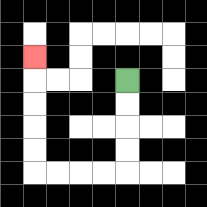{'start': '[5, 3]', 'end': '[1, 2]', 'path_directions': 'D,D,D,D,L,L,L,L,U,U,U,U,U', 'path_coordinates': '[[5, 3], [5, 4], [5, 5], [5, 6], [5, 7], [4, 7], [3, 7], [2, 7], [1, 7], [1, 6], [1, 5], [1, 4], [1, 3], [1, 2]]'}